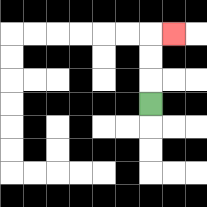{'start': '[6, 4]', 'end': '[7, 1]', 'path_directions': 'U,U,U,R', 'path_coordinates': '[[6, 4], [6, 3], [6, 2], [6, 1], [7, 1]]'}